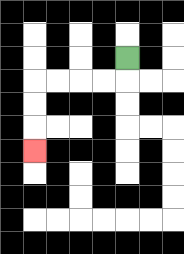{'start': '[5, 2]', 'end': '[1, 6]', 'path_directions': 'D,L,L,L,L,D,D,D', 'path_coordinates': '[[5, 2], [5, 3], [4, 3], [3, 3], [2, 3], [1, 3], [1, 4], [1, 5], [1, 6]]'}